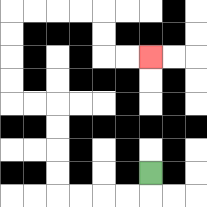{'start': '[6, 7]', 'end': '[6, 2]', 'path_directions': 'D,L,L,L,L,U,U,U,U,L,L,U,U,U,U,R,R,R,R,D,D,R,R', 'path_coordinates': '[[6, 7], [6, 8], [5, 8], [4, 8], [3, 8], [2, 8], [2, 7], [2, 6], [2, 5], [2, 4], [1, 4], [0, 4], [0, 3], [0, 2], [0, 1], [0, 0], [1, 0], [2, 0], [3, 0], [4, 0], [4, 1], [4, 2], [5, 2], [6, 2]]'}